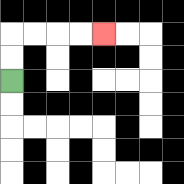{'start': '[0, 3]', 'end': '[4, 1]', 'path_directions': 'U,U,R,R,R,R', 'path_coordinates': '[[0, 3], [0, 2], [0, 1], [1, 1], [2, 1], [3, 1], [4, 1]]'}